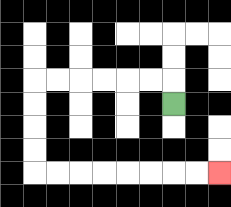{'start': '[7, 4]', 'end': '[9, 7]', 'path_directions': 'U,L,L,L,L,L,L,D,D,D,D,R,R,R,R,R,R,R,R', 'path_coordinates': '[[7, 4], [7, 3], [6, 3], [5, 3], [4, 3], [3, 3], [2, 3], [1, 3], [1, 4], [1, 5], [1, 6], [1, 7], [2, 7], [3, 7], [4, 7], [5, 7], [6, 7], [7, 7], [8, 7], [9, 7]]'}